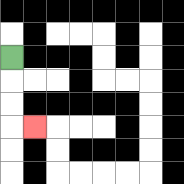{'start': '[0, 2]', 'end': '[1, 5]', 'path_directions': 'D,D,D,R', 'path_coordinates': '[[0, 2], [0, 3], [0, 4], [0, 5], [1, 5]]'}